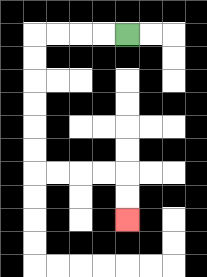{'start': '[5, 1]', 'end': '[5, 9]', 'path_directions': 'L,L,L,L,D,D,D,D,D,D,R,R,R,R,D,D', 'path_coordinates': '[[5, 1], [4, 1], [3, 1], [2, 1], [1, 1], [1, 2], [1, 3], [1, 4], [1, 5], [1, 6], [1, 7], [2, 7], [3, 7], [4, 7], [5, 7], [5, 8], [5, 9]]'}